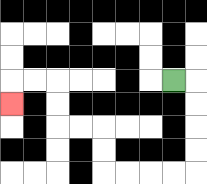{'start': '[7, 3]', 'end': '[0, 4]', 'path_directions': 'R,D,D,D,D,L,L,L,L,U,U,L,L,U,U,L,L,D', 'path_coordinates': '[[7, 3], [8, 3], [8, 4], [8, 5], [8, 6], [8, 7], [7, 7], [6, 7], [5, 7], [4, 7], [4, 6], [4, 5], [3, 5], [2, 5], [2, 4], [2, 3], [1, 3], [0, 3], [0, 4]]'}